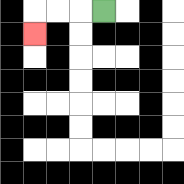{'start': '[4, 0]', 'end': '[1, 1]', 'path_directions': 'L,L,L,D', 'path_coordinates': '[[4, 0], [3, 0], [2, 0], [1, 0], [1, 1]]'}